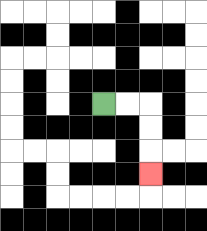{'start': '[4, 4]', 'end': '[6, 7]', 'path_directions': 'R,R,D,D,D', 'path_coordinates': '[[4, 4], [5, 4], [6, 4], [6, 5], [6, 6], [6, 7]]'}